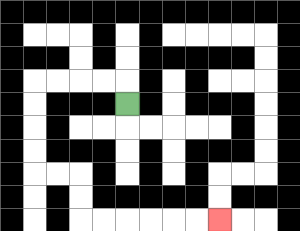{'start': '[5, 4]', 'end': '[9, 9]', 'path_directions': 'U,L,L,L,L,D,D,D,D,R,R,D,D,R,R,R,R,R,R', 'path_coordinates': '[[5, 4], [5, 3], [4, 3], [3, 3], [2, 3], [1, 3], [1, 4], [1, 5], [1, 6], [1, 7], [2, 7], [3, 7], [3, 8], [3, 9], [4, 9], [5, 9], [6, 9], [7, 9], [8, 9], [9, 9]]'}